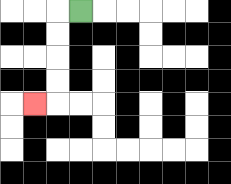{'start': '[3, 0]', 'end': '[1, 4]', 'path_directions': 'L,D,D,D,D,L', 'path_coordinates': '[[3, 0], [2, 0], [2, 1], [2, 2], [2, 3], [2, 4], [1, 4]]'}